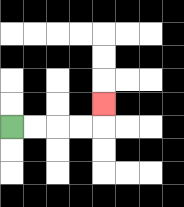{'start': '[0, 5]', 'end': '[4, 4]', 'path_directions': 'R,R,R,R,U', 'path_coordinates': '[[0, 5], [1, 5], [2, 5], [3, 5], [4, 5], [4, 4]]'}